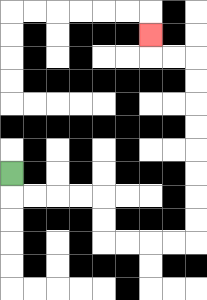{'start': '[0, 7]', 'end': '[6, 1]', 'path_directions': 'D,R,R,R,R,D,D,R,R,R,R,U,U,U,U,U,U,U,U,L,L,U', 'path_coordinates': '[[0, 7], [0, 8], [1, 8], [2, 8], [3, 8], [4, 8], [4, 9], [4, 10], [5, 10], [6, 10], [7, 10], [8, 10], [8, 9], [8, 8], [8, 7], [8, 6], [8, 5], [8, 4], [8, 3], [8, 2], [7, 2], [6, 2], [6, 1]]'}